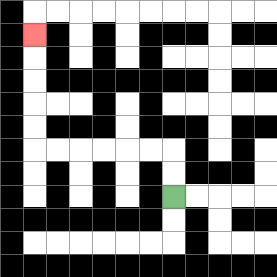{'start': '[7, 8]', 'end': '[1, 1]', 'path_directions': 'U,U,L,L,L,L,L,L,U,U,U,U,U', 'path_coordinates': '[[7, 8], [7, 7], [7, 6], [6, 6], [5, 6], [4, 6], [3, 6], [2, 6], [1, 6], [1, 5], [1, 4], [1, 3], [1, 2], [1, 1]]'}